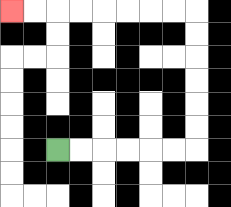{'start': '[2, 6]', 'end': '[0, 0]', 'path_directions': 'R,R,R,R,R,R,U,U,U,U,U,U,L,L,L,L,L,L,L,L', 'path_coordinates': '[[2, 6], [3, 6], [4, 6], [5, 6], [6, 6], [7, 6], [8, 6], [8, 5], [8, 4], [8, 3], [8, 2], [8, 1], [8, 0], [7, 0], [6, 0], [5, 0], [4, 0], [3, 0], [2, 0], [1, 0], [0, 0]]'}